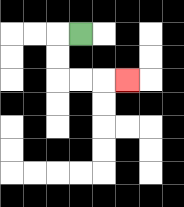{'start': '[3, 1]', 'end': '[5, 3]', 'path_directions': 'L,D,D,R,R,R', 'path_coordinates': '[[3, 1], [2, 1], [2, 2], [2, 3], [3, 3], [4, 3], [5, 3]]'}